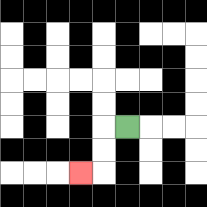{'start': '[5, 5]', 'end': '[3, 7]', 'path_directions': 'L,D,D,L', 'path_coordinates': '[[5, 5], [4, 5], [4, 6], [4, 7], [3, 7]]'}